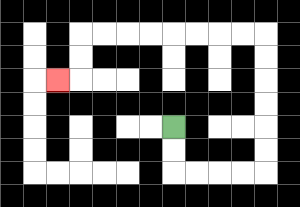{'start': '[7, 5]', 'end': '[2, 3]', 'path_directions': 'D,D,R,R,R,R,U,U,U,U,U,U,L,L,L,L,L,L,L,L,D,D,L', 'path_coordinates': '[[7, 5], [7, 6], [7, 7], [8, 7], [9, 7], [10, 7], [11, 7], [11, 6], [11, 5], [11, 4], [11, 3], [11, 2], [11, 1], [10, 1], [9, 1], [8, 1], [7, 1], [6, 1], [5, 1], [4, 1], [3, 1], [3, 2], [3, 3], [2, 3]]'}